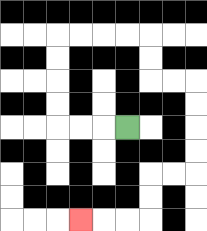{'start': '[5, 5]', 'end': '[3, 9]', 'path_directions': 'L,L,L,U,U,U,U,R,R,R,R,D,D,R,R,D,D,D,D,L,L,D,D,L,L,L', 'path_coordinates': '[[5, 5], [4, 5], [3, 5], [2, 5], [2, 4], [2, 3], [2, 2], [2, 1], [3, 1], [4, 1], [5, 1], [6, 1], [6, 2], [6, 3], [7, 3], [8, 3], [8, 4], [8, 5], [8, 6], [8, 7], [7, 7], [6, 7], [6, 8], [6, 9], [5, 9], [4, 9], [3, 9]]'}